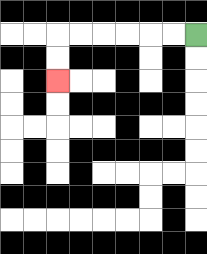{'start': '[8, 1]', 'end': '[2, 3]', 'path_directions': 'L,L,L,L,L,L,D,D', 'path_coordinates': '[[8, 1], [7, 1], [6, 1], [5, 1], [4, 1], [3, 1], [2, 1], [2, 2], [2, 3]]'}